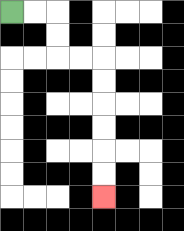{'start': '[0, 0]', 'end': '[4, 8]', 'path_directions': 'R,R,D,D,R,R,D,D,D,D,D,D', 'path_coordinates': '[[0, 0], [1, 0], [2, 0], [2, 1], [2, 2], [3, 2], [4, 2], [4, 3], [4, 4], [4, 5], [4, 6], [4, 7], [4, 8]]'}